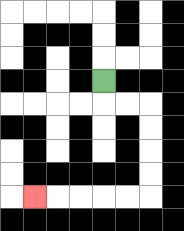{'start': '[4, 3]', 'end': '[1, 8]', 'path_directions': 'D,R,R,D,D,D,D,L,L,L,L,L', 'path_coordinates': '[[4, 3], [4, 4], [5, 4], [6, 4], [6, 5], [6, 6], [6, 7], [6, 8], [5, 8], [4, 8], [3, 8], [2, 8], [1, 8]]'}